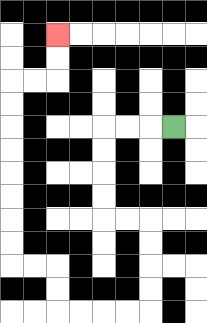{'start': '[7, 5]', 'end': '[2, 1]', 'path_directions': 'L,L,L,D,D,D,D,R,R,D,D,D,D,L,L,L,L,U,U,L,L,U,U,U,U,U,U,U,U,R,R,U,U', 'path_coordinates': '[[7, 5], [6, 5], [5, 5], [4, 5], [4, 6], [4, 7], [4, 8], [4, 9], [5, 9], [6, 9], [6, 10], [6, 11], [6, 12], [6, 13], [5, 13], [4, 13], [3, 13], [2, 13], [2, 12], [2, 11], [1, 11], [0, 11], [0, 10], [0, 9], [0, 8], [0, 7], [0, 6], [0, 5], [0, 4], [0, 3], [1, 3], [2, 3], [2, 2], [2, 1]]'}